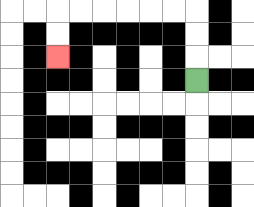{'start': '[8, 3]', 'end': '[2, 2]', 'path_directions': 'U,U,U,L,L,L,L,L,L,D,D', 'path_coordinates': '[[8, 3], [8, 2], [8, 1], [8, 0], [7, 0], [6, 0], [5, 0], [4, 0], [3, 0], [2, 0], [2, 1], [2, 2]]'}